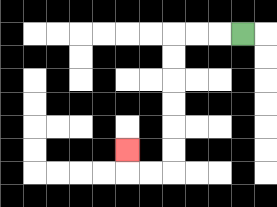{'start': '[10, 1]', 'end': '[5, 6]', 'path_directions': 'L,L,L,D,D,D,D,D,D,L,L,U', 'path_coordinates': '[[10, 1], [9, 1], [8, 1], [7, 1], [7, 2], [7, 3], [7, 4], [7, 5], [7, 6], [7, 7], [6, 7], [5, 7], [5, 6]]'}